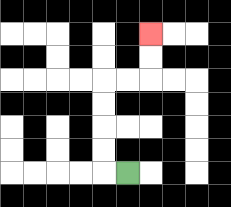{'start': '[5, 7]', 'end': '[6, 1]', 'path_directions': 'L,U,U,U,U,R,R,U,U', 'path_coordinates': '[[5, 7], [4, 7], [4, 6], [4, 5], [4, 4], [4, 3], [5, 3], [6, 3], [6, 2], [6, 1]]'}